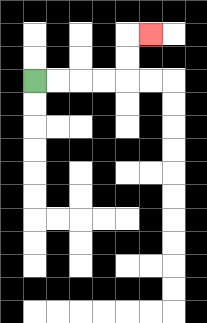{'start': '[1, 3]', 'end': '[6, 1]', 'path_directions': 'R,R,R,R,U,U,R', 'path_coordinates': '[[1, 3], [2, 3], [3, 3], [4, 3], [5, 3], [5, 2], [5, 1], [6, 1]]'}